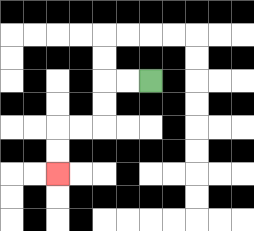{'start': '[6, 3]', 'end': '[2, 7]', 'path_directions': 'L,L,D,D,L,L,D,D', 'path_coordinates': '[[6, 3], [5, 3], [4, 3], [4, 4], [4, 5], [3, 5], [2, 5], [2, 6], [2, 7]]'}